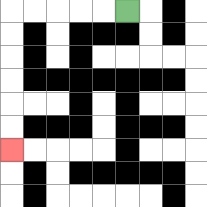{'start': '[5, 0]', 'end': '[0, 6]', 'path_directions': 'L,L,L,L,L,D,D,D,D,D,D', 'path_coordinates': '[[5, 0], [4, 0], [3, 0], [2, 0], [1, 0], [0, 0], [0, 1], [0, 2], [0, 3], [0, 4], [0, 5], [0, 6]]'}